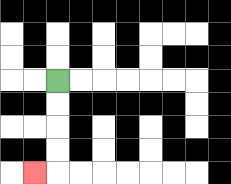{'start': '[2, 3]', 'end': '[1, 7]', 'path_directions': 'D,D,D,D,L', 'path_coordinates': '[[2, 3], [2, 4], [2, 5], [2, 6], [2, 7], [1, 7]]'}